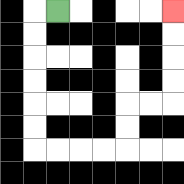{'start': '[2, 0]', 'end': '[7, 0]', 'path_directions': 'L,D,D,D,D,D,D,R,R,R,R,U,U,R,R,U,U,U,U', 'path_coordinates': '[[2, 0], [1, 0], [1, 1], [1, 2], [1, 3], [1, 4], [1, 5], [1, 6], [2, 6], [3, 6], [4, 6], [5, 6], [5, 5], [5, 4], [6, 4], [7, 4], [7, 3], [7, 2], [7, 1], [7, 0]]'}